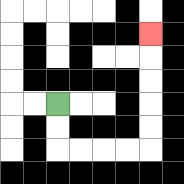{'start': '[2, 4]', 'end': '[6, 1]', 'path_directions': 'D,D,R,R,R,R,U,U,U,U,U', 'path_coordinates': '[[2, 4], [2, 5], [2, 6], [3, 6], [4, 6], [5, 6], [6, 6], [6, 5], [6, 4], [6, 3], [6, 2], [6, 1]]'}